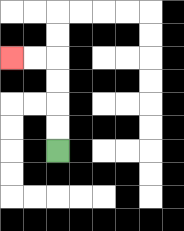{'start': '[2, 6]', 'end': '[0, 2]', 'path_directions': 'U,U,U,U,L,L', 'path_coordinates': '[[2, 6], [2, 5], [2, 4], [2, 3], [2, 2], [1, 2], [0, 2]]'}